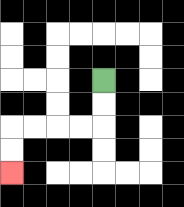{'start': '[4, 3]', 'end': '[0, 7]', 'path_directions': 'D,D,L,L,L,L,D,D', 'path_coordinates': '[[4, 3], [4, 4], [4, 5], [3, 5], [2, 5], [1, 5], [0, 5], [0, 6], [0, 7]]'}